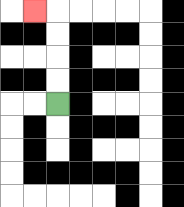{'start': '[2, 4]', 'end': '[1, 0]', 'path_directions': 'U,U,U,U,L', 'path_coordinates': '[[2, 4], [2, 3], [2, 2], [2, 1], [2, 0], [1, 0]]'}